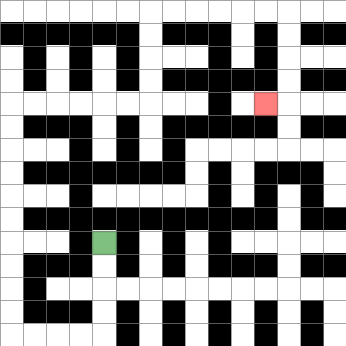{'start': '[4, 10]', 'end': '[11, 4]', 'path_directions': 'D,D,D,D,L,L,L,L,U,U,U,U,U,U,U,U,U,U,R,R,R,R,R,R,U,U,U,U,R,R,R,R,R,R,D,D,D,D,L', 'path_coordinates': '[[4, 10], [4, 11], [4, 12], [4, 13], [4, 14], [3, 14], [2, 14], [1, 14], [0, 14], [0, 13], [0, 12], [0, 11], [0, 10], [0, 9], [0, 8], [0, 7], [0, 6], [0, 5], [0, 4], [1, 4], [2, 4], [3, 4], [4, 4], [5, 4], [6, 4], [6, 3], [6, 2], [6, 1], [6, 0], [7, 0], [8, 0], [9, 0], [10, 0], [11, 0], [12, 0], [12, 1], [12, 2], [12, 3], [12, 4], [11, 4]]'}